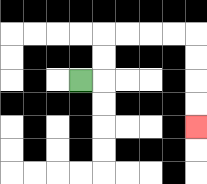{'start': '[3, 3]', 'end': '[8, 5]', 'path_directions': 'R,U,U,R,R,R,R,D,D,D,D', 'path_coordinates': '[[3, 3], [4, 3], [4, 2], [4, 1], [5, 1], [6, 1], [7, 1], [8, 1], [8, 2], [8, 3], [8, 4], [8, 5]]'}